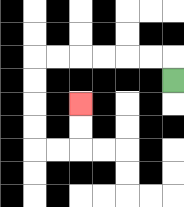{'start': '[7, 3]', 'end': '[3, 4]', 'path_directions': 'U,L,L,L,L,L,L,D,D,D,D,R,R,U,U', 'path_coordinates': '[[7, 3], [7, 2], [6, 2], [5, 2], [4, 2], [3, 2], [2, 2], [1, 2], [1, 3], [1, 4], [1, 5], [1, 6], [2, 6], [3, 6], [3, 5], [3, 4]]'}